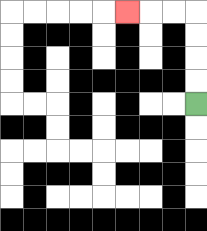{'start': '[8, 4]', 'end': '[5, 0]', 'path_directions': 'U,U,U,U,L,L,L', 'path_coordinates': '[[8, 4], [8, 3], [8, 2], [8, 1], [8, 0], [7, 0], [6, 0], [5, 0]]'}